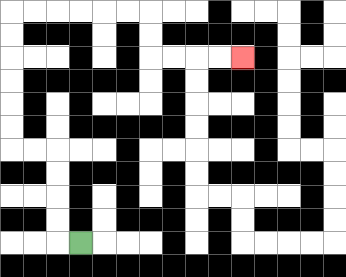{'start': '[3, 10]', 'end': '[10, 2]', 'path_directions': 'L,U,U,U,U,L,L,U,U,U,U,U,U,R,R,R,R,R,R,D,D,R,R,R,R', 'path_coordinates': '[[3, 10], [2, 10], [2, 9], [2, 8], [2, 7], [2, 6], [1, 6], [0, 6], [0, 5], [0, 4], [0, 3], [0, 2], [0, 1], [0, 0], [1, 0], [2, 0], [3, 0], [4, 0], [5, 0], [6, 0], [6, 1], [6, 2], [7, 2], [8, 2], [9, 2], [10, 2]]'}